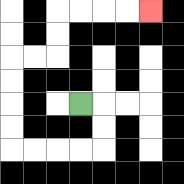{'start': '[3, 4]', 'end': '[6, 0]', 'path_directions': 'R,D,D,L,L,L,L,U,U,U,U,R,R,U,U,R,R,R,R', 'path_coordinates': '[[3, 4], [4, 4], [4, 5], [4, 6], [3, 6], [2, 6], [1, 6], [0, 6], [0, 5], [0, 4], [0, 3], [0, 2], [1, 2], [2, 2], [2, 1], [2, 0], [3, 0], [4, 0], [5, 0], [6, 0]]'}